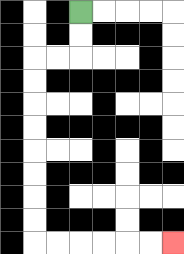{'start': '[3, 0]', 'end': '[7, 10]', 'path_directions': 'D,D,L,L,D,D,D,D,D,D,D,D,R,R,R,R,R,R', 'path_coordinates': '[[3, 0], [3, 1], [3, 2], [2, 2], [1, 2], [1, 3], [1, 4], [1, 5], [1, 6], [1, 7], [1, 8], [1, 9], [1, 10], [2, 10], [3, 10], [4, 10], [5, 10], [6, 10], [7, 10]]'}